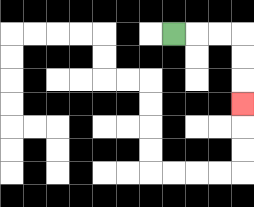{'start': '[7, 1]', 'end': '[10, 4]', 'path_directions': 'R,R,R,D,D,D', 'path_coordinates': '[[7, 1], [8, 1], [9, 1], [10, 1], [10, 2], [10, 3], [10, 4]]'}